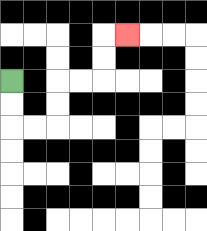{'start': '[0, 3]', 'end': '[5, 1]', 'path_directions': 'D,D,R,R,U,U,R,R,U,U,R', 'path_coordinates': '[[0, 3], [0, 4], [0, 5], [1, 5], [2, 5], [2, 4], [2, 3], [3, 3], [4, 3], [4, 2], [4, 1], [5, 1]]'}